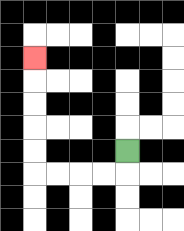{'start': '[5, 6]', 'end': '[1, 2]', 'path_directions': 'D,L,L,L,L,U,U,U,U,U', 'path_coordinates': '[[5, 6], [5, 7], [4, 7], [3, 7], [2, 7], [1, 7], [1, 6], [1, 5], [1, 4], [1, 3], [1, 2]]'}